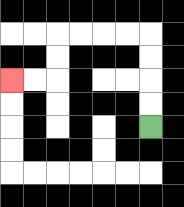{'start': '[6, 5]', 'end': '[0, 3]', 'path_directions': 'U,U,U,U,L,L,L,L,D,D,L,L', 'path_coordinates': '[[6, 5], [6, 4], [6, 3], [6, 2], [6, 1], [5, 1], [4, 1], [3, 1], [2, 1], [2, 2], [2, 3], [1, 3], [0, 3]]'}